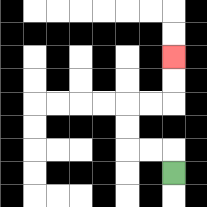{'start': '[7, 7]', 'end': '[7, 2]', 'path_directions': 'U,L,L,U,U,R,R,U,U', 'path_coordinates': '[[7, 7], [7, 6], [6, 6], [5, 6], [5, 5], [5, 4], [6, 4], [7, 4], [7, 3], [7, 2]]'}